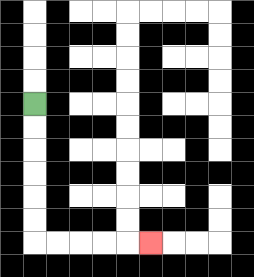{'start': '[1, 4]', 'end': '[6, 10]', 'path_directions': 'D,D,D,D,D,D,R,R,R,R,R', 'path_coordinates': '[[1, 4], [1, 5], [1, 6], [1, 7], [1, 8], [1, 9], [1, 10], [2, 10], [3, 10], [4, 10], [5, 10], [6, 10]]'}